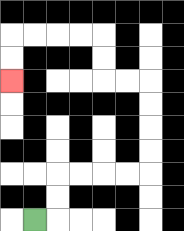{'start': '[1, 9]', 'end': '[0, 3]', 'path_directions': 'R,U,U,R,R,R,R,U,U,U,U,L,L,U,U,L,L,L,L,D,D', 'path_coordinates': '[[1, 9], [2, 9], [2, 8], [2, 7], [3, 7], [4, 7], [5, 7], [6, 7], [6, 6], [6, 5], [6, 4], [6, 3], [5, 3], [4, 3], [4, 2], [4, 1], [3, 1], [2, 1], [1, 1], [0, 1], [0, 2], [0, 3]]'}